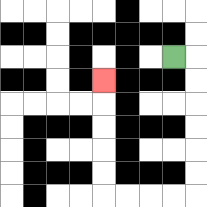{'start': '[7, 2]', 'end': '[4, 3]', 'path_directions': 'R,D,D,D,D,D,D,L,L,L,L,U,U,U,U,U', 'path_coordinates': '[[7, 2], [8, 2], [8, 3], [8, 4], [8, 5], [8, 6], [8, 7], [8, 8], [7, 8], [6, 8], [5, 8], [4, 8], [4, 7], [4, 6], [4, 5], [4, 4], [4, 3]]'}